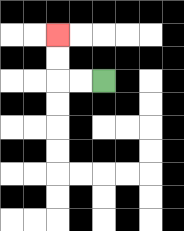{'start': '[4, 3]', 'end': '[2, 1]', 'path_directions': 'L,L,U,U', 'path_coordinates': '[[4, 3], [3, 3], [2, 3], [2, 2], [2, 1]]'}